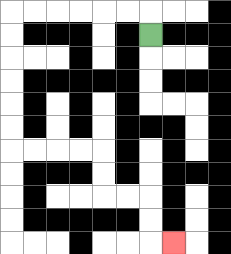{'start': '[6, 1]', 'end': '[7, 10]', 'path_directions': 'U,L,L,L,L,L,L,D,D,D,D,D,D,R,R,R,R,D,D,R,R,D,D,R', 'path_coordinates': '[[6, 1], [6, 0], [5, 0], [4, 0], [3, 0], [2, 0], [1, 0], [0, 0], [0, 1], [0, 2], [0, 3], [0, 4], [0, 5], [0, 6], [1, 6], [2, 6], [3, 6], [4, 6], [4, 7], [4, 8], [5, 8], [6, 8], [6, 9], [6, 10], [7, 10]]'}